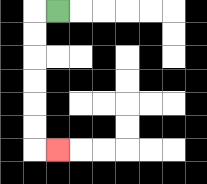{'start': '[2, 0]', 'end': '[2, 6]', 'path_directions': 'L,D,D,D,D,D,D,R', 'path_coordinates': '[[2, 0], [1, 0], [1, 1], [1, 2], [1, 3], [1, 4], [1, 5], [1, 6], [2, 6]]'}